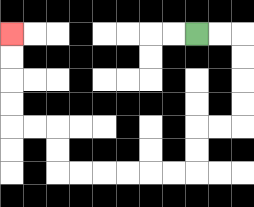{'start': '[8, 1]', 'end': '[0, 1]', 'path_directions': 'R,R,D,D,D,D,L,L,D,D,L,L,L,L,L,L,U,U,L,L,U,U,U,U', 'path_coordinates': '[[8, 1], [9, 1], [10, 1], [10, 2], [10, 3], [10, 4], [10, 5], [9, 5], [8, 5], [8, 6], [8, 7], [7, 7], [6, 7], [5, 7], [4, 7], [3, 7], [2, 7], [2, 6], [2, 5], [1, 5], [0, 5], [0, 4], [0, 3], [0, 2], [0, 1]]'}